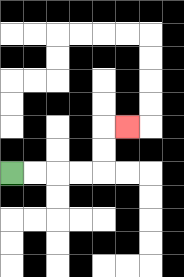{'start': '[0, 7]', 'end': '[5, 5]', 'path_directions': 'R,R,R,R,U,U,R', 'path_coordinates': '[[0, 7], [1, 7], [2, 7], [3, 7], [4, 7], [4, 6], [4, 5], [5, 5]]'}